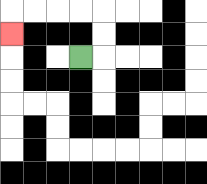{'start': '[3, 2]', 'end': '[0, 1]', 'path_directions': 'R,U,U,L,L,L,L,D', 'path_coordinates': '[[3, 2], [4, 2], [4, 1], [4, 0], [3, 0], [2, 0], [1, 0], [0, 0], [0, 1]]'}